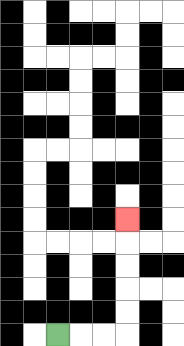{'start': '[2, 14]', 'end': '[5, 9]', 'path_directions': 'R,R,R,U,U,U,U,U', 'path_coordinates': '[[2, 14], [3, 14], [4, 14], [5, 14], [5, 13], [5, 12], [5, 11], [5, 10], [5, 9]]'}